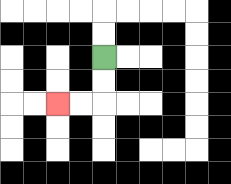{'start': '[4, 2]', 'end': '[2, 4]', 'path_directions': 'D,D,L,L', 'path_coordinates': '[[4, 2], [4, 3], [4, 4], [3, 4], [2, 4]]'}